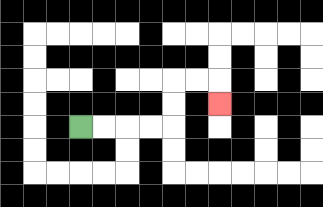{'start': '[3, 5]', 'end': '[9, 4]', 'path_directions': 'R,R,R,R,U,U,R,R,D', 'path_coordinates': '[[3, 5], [4, 5], [5, 5], [6, 5], [7, 5], [7, 4], [7, 3], [8, 3], [9, 3], [9, 4]]'}